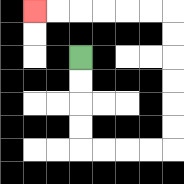{'start': '[3, 2]', 'end': '[1, 0]', 'path_directions': 'D,D,D,D,R,R,R,R,U,U,U,U,U,U,L,L,L,L,L,L', 'path_coordinates': '[[3, 2], [3, 3], [3, 4], [3, 5], [3, 6], [4, 6], [5, 6], [6, 6], [7, 6], [7, 5], [7, 4], [7, 3], [7, 2], [7, 1], [7, 0], [6, 0], [5, 0], [4, 0], [3, 0], [2, 0], [1, 0]]'}